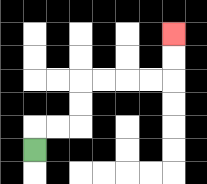{'start': '[1, 6]', 'end': '[7, 1]', 'path_directions': 'U,R,R,U,U,R,R,R,R,U,U', 'path_coordinates': '[[1, 6], [1, 5], [2, 5], [3, 5], [3, 4], [3, 3], [4, 3], [5, 3], [6, 3], [7, 3], [7, 2], [7, 1]]'}